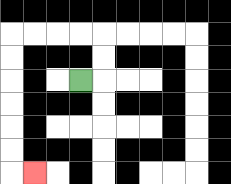{'start': '[3, 3]', 'end': '[1, 7]', 'path_directions': 'R,U,U,L,L,L,L,D,D,D,D,D,D,R', 'path_coordinates': '[[3, 3], [4, 3], [4, 2], [4, 1], [3, 1], [2, 1], [1, 1], [0, 1], [0, 2], [0, 3], [0, 4], [0, 5], [0, 6], [0, 7], [1, 7]]'}